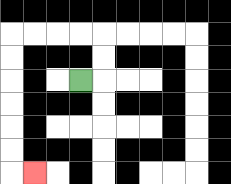{'start': '[3, 3]', 'end': '[1, 7]', 'path_directions': 'R,U,U,L,L,L,L,D,D,D,D,D,D,R', 'path_coordinates': '[[3, 3], [4, 3], [4, 2], [4, 1], [3, 1], [2, 1], [1, 1], [0, 1], [0, 2], [0, 3], [0, 4], [0, 5], [0, 6], [0, 7], [1, 7]]'}